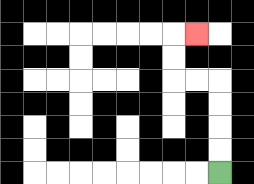{'start': '[9, 7]', 'end': '[8, 1]', 'path_directions': 'U,U,U,U,L,L,U,U,R', 'path_coordinates': '[[9, 7], [9, 6], [9, 5], [9, 4], [9, 3], [8, 3], [7, 3], [7, 2], [7, 1], [8, 1]]'}